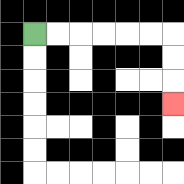{'start': '[1, 1]', 'end': '[7, 4]', 'path_directions': 'R,R,R,R,R,R,D,D,D', 'path_coordinates': '[[1, 1], [2, 1], [3, 1], [4, 1], [5, 1], [6, 1], [7, 1], [7, 2], [7, 3], [7, 4]]'}